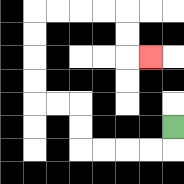{'start': '[7, 5]', 'end': '[6, 2]', 'path_directions': 'D,L,L,L,L,U,U,L,L,U,U,U,U,R,R,R,R,D,D,R', 'path_coordinates': '[[7, 5], [7, 6], [6, 6], [5, 6], [4, 6], [3, 6], [3, 5], [3, 4], [2, 4], [1, 4], [1, 3], [1, 2], [1, 1], [1, 0], [2, 0], [3, 0], [4, 0], [5, 0], [5, 1], [5, 2], [6, 2]]'}